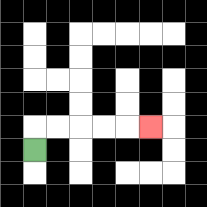{'start': '[1, 6]', 'end': '[6, 5]', 'path_directions': 'U,R,R,R,R,R', 'path_coordinates': '[[1, 6], [1, 5], [2, 5], [3, 5], [4, 5], [5, 5], [6, 5]]'}